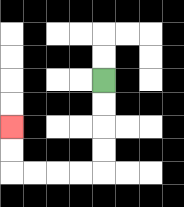{'start': '[4, 3]', 'end': '[0, 5]', 'path_directions': 'D,D,D,D,L,L,L,L,U,U', 'path_coordinates': '[[4, 3], [4, 4], [4, 5], [4, 6], [4, 7], [3, 7], [2, 7], [1, 7], [0, 7], [0, 6], [0, 5]]'}